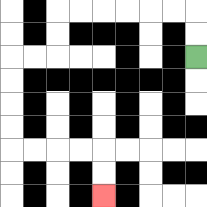{'start': '[8, 2]', 'end': '[4, 8]', 'path_directions': 'U,U,L,L,L,L,L,L,D,D,L,L,D,D,D,D,R,R,R,R,D,D', 'path_coordinates': '[[8, 2], [8, 1], [8, 0], [7, 0], [6, 0], [5, 0], [4, 0], [3, 0], [2, 0], [2, 1], [2, 2], [1, 2], [0, 2], [0, 3], [0, 4], [0, 5], [0, 6], [1, 6], [2, 6], [3, 6], [4, 6], [4, 7], [4, 8]]'}